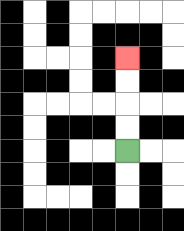{'start': '[5, 6]', 'end': '[5, 2]', 'path_directions': 'U,U,U,U', 'path_coordinates': '[[5, 6], [5, 5], [5, 4], [5, 3], [5, 2]]'}